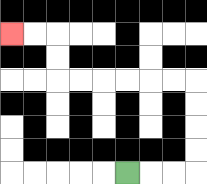{'start': '[5, 7]', 'end': '[0, 1]', 'path_directions': 'R,R,R,U,U,U,U,L,L,L,L,L,L,U,U,L,L', 'path_coordinates': '[[5, 7], [6, 7], [7, 7], [8, 7], [8, 6], [8, 5], [8, 4], [8, 3], [7, 3], [6, 3], [5, 3], [4, 3], [3, 3], [2, 3], [2, 2], [2, 1], [1, 1], [0, 1]]'}